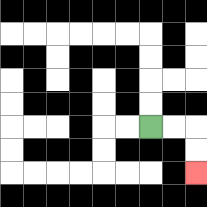{'start': '[6, 5]', 'end': '[8, 7]', 'path_directions': 'R,R,D,D', 'path_coordinates': '[[6, 5], [7, 5], [8, 5], [8, 6], [8, 7]]'}